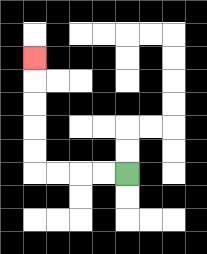{'start': '[5, 7]', 'end': '[1, 2]', 'path_directions': 'L,L,L,L,U,U,U,U,U', 'path_coordinates': '[[5, 7], [4, 7], [3, 7], [2, 7], [1, 7], [1, 6], [1, 5], [1, 4], [1, 3], [1, 2]]'}